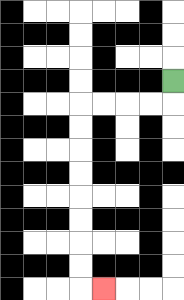{'start': '[7, 3]', 'end': '[4, 12]', 'path_directions': 'D,L,L,L,L,D,D,D,D,D,D,D,D,R', 'path_coordinates': '[[7, 3], [7, 4], [6, 4], [5, 4], [4, 4], [3, 4], [3, 5], [3, 6], [3, 7], [3, 8], [3, 9], [3, 10], [3, 11], [3, 12], [4, 12]]'}